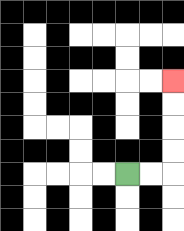{'start': '[5, 7]', 'end': '[7, 3]', 'path_directions': 'R,R,U,U,U,U', 'path_coordinates': '[[5, 7], [6, 7], [7, 7], [7, 6], [7, 5], [7, 4], [7, 3]]'}